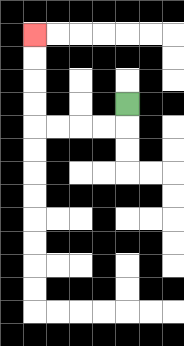{'start': '[5, 4]', 'end': '[1, 1]', 'path_directions': 'D,L,L,L,L,U,U,U,U', 'path_coordinates': '[[5, 4], [5, 5], [4, 5], [3, 5], [2, 5], [1, 5], [1, 4], [1, 3], [1, 2], [1, 1]]'}